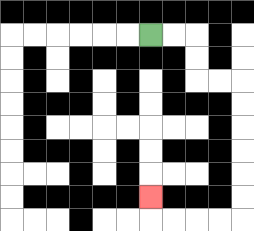{'start': '[6, 1]', 'end': '[6, 8]', 'path_directions': 'R,R,D,D,R,R,D,D,D,D,D,D,L,L,L,L,U', 'path_coordinates': '[[6, 1], [7, 1], [8, 1], [8, 2], [8, 3], [9, 3], [10, 3], [10, 4], [10, 5], [10, 6], [10, 7], [10, 8], [10, 9], [9, 9], [8, 9], [7, 9], [6, 9], [6, 8]]'}